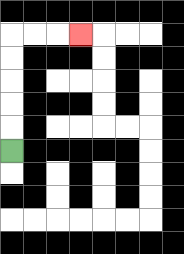{'start': '[0, 6]', 'end': '[3, 1]', 'path_directions': 'U,U,U,U,U,R,R,R', 'path_coordinates': '[[0, 6], [0, 5], [0, 4], [0, 3], [0, 2], [0, 1], [1, 1], [2, 1], [3, 1]]'}